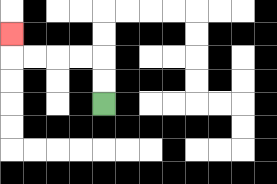{'start': '[4, 4]', 'end': '[0, 1]', 'path_directions': 'U,U,L,L,L,L,U', 'path_coordinates': '[[4, 4], [4, 3], [4, 2], [3, 2], [2, 2], [1, 2], [0, 2], [0, 1]]'}